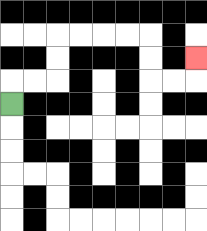{'start': '[0, 4]', 'end': '[8, 2]', 'path_directions': 'U,R,R,U,U,R,R,R,R,D,D,R,R,U', 'path_coordinates': '[[0, 4], [0, 3], [1, 3], [2, 3], [2, 2], [2, 1], [3, 1], [4, 1], [5, 1], [6, 1], [6, 2], [6, 3], [7, 3], [8, 3], [8, 2]]'}